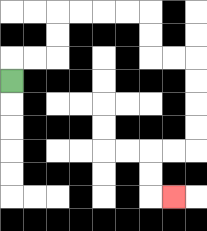{'start': '[0, 3]', 'end': '[7, 8]', 'path_directions': 'U,R,R,U,U,R,R,R,R,D,D,R,R,D,D,D,D,L,L,D,D,R', 'path_coordinates': '[[0, 3], [0, 2], [1, 2], [2, 2], [2, 1], [2, 0], [3, 0], [4, 0], [5, 0], [6, 0], [6, 1], [6, 2], [7, 2], [8, 2], [8, 3], [8, 4], [8, 5], [8, 6], [7, 6], [6, 6], [6, 7], [6, 8], [7, 8]]'}